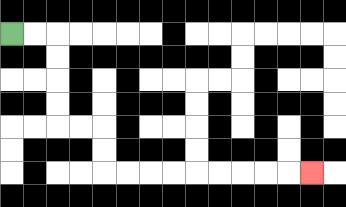{'start': '[0, 1]', 'end': '[13, 7]', 'path_directions': 'R,R,D,D,D,D,R,R,D,D,R,R,R,R,R,R,R,R,R', 'path_coordinates': '[[0, 1], [1, 1], [2, 1], [2, 2], [2, 3], [2, 4], [2, 5], [3, 5], [4, 5], [4, 6], [4, 7], [5, 7], [6, 7], [7, 7], [8, 7], [9, 7], [10, 7], [11, 7], [12, 7], [13, 7]]'}